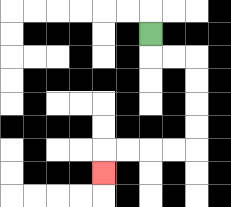{'start': '[6, 1]', 'end': '[4, 7]', 'path_directions': 'D,R,R,D,D,D,D,L,L,L,L,D', 'path_coordinates': '[[6, 1], [6, 2], [7, 2], [8, 2], [8, 3], [8, 4], [8, 5], [8, 6], [7, 6], [6, 6], [5, 6], [4, 6], [4, 7]]'}